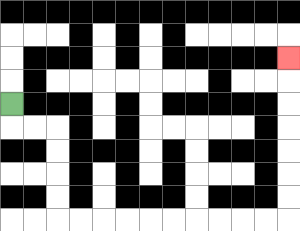{'start': '[0, 4]', 'end': '[12, 2]', 'path_directions': 'D,R,R,D,D,D,D,R,R,R,R,R,R,R,R,R,R,U,U,U,U,U,U,U', 'path_coordinates': '[[0, 4], [0, 5], [1, 5], [2, 5], [2, 6], [2, 7], [2, 8], [2, 9], [3, 9], [4, 9], [5, 9], [6, 9], [7, 9], [8, 9], [9, 9], [10, 9], [11, 9], [12, 9], [12, 8], [12, 7], [12, 6], [12, 5], [12, 4], [12, 3], [12, 2]]'}